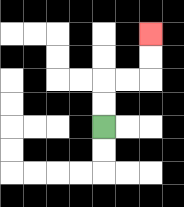{'start': '[4, 5]', 'end': '[6, 1]', 'path_directions': 'U,U,R,R,U,U', 'path_coordinates': '[[4, 5], [4, 4], [4, 3], [5, 3], [6, 3], [6, 2], [6, 1]]'}